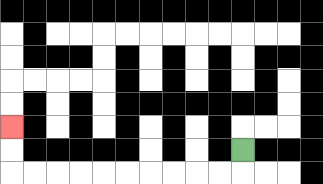{'start': '[10, 6]', 'end': '[0, 5]', 'path_directions': 'D,L,L,L,L,L,L,L,L,L,L,U,U', 'path_coordinates': '[[10, 6], [10, 7], [9, 7], [8, 7], [7, 7], [6, 7], [5, 7], [4, 7], [3, 7], [2, 7], [1, 7], [0, 7], [0, 6], [0, 5]]'}